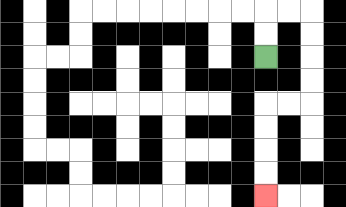{'start': '[11, 2]', 'end': '[11, 8]', 'path_directions': 'U,U,R,R,D,D,D,D,L,L,D,D,D,D', 'path_coordinates': '[[11, 2], [11, 1], [11, 0], [12, 0], [13, 0], [13, 1], [13, 2], [13, 3], [13, 4], [12, 4], [11, 4], [11, 5], [11, 6], [11, 7], [11, 8]]'}